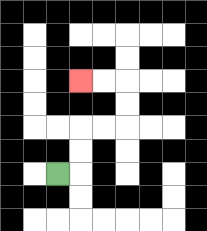{'start': '[2, 7]', 'end': '[3, 3]', 'path_directions': 'R,U,U,R,R,U,U,L,L', 'path_coordinates': '[[2, 7], [3, 7], [3, 6], [3, 5], [4, 5], [5, 5], [5, 4], [5, 3], [4, 3], [3, 3]]'}